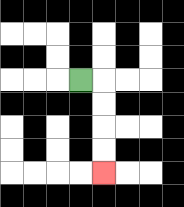{'start': '[3, 3]', 'end': '[4, 7]', 'path_directions': 'R,D,D,D,D', 'path_coordinates': '[[3, 3], [4, 3], [4, 4], [4, 5], [4, 6], [4, 7]]'}